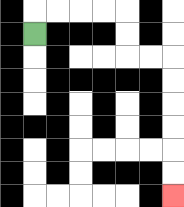{'start': '[1, 1]', 'end': '[7, 8]', 'path_directions': 'U,R,R,R,R,D,D,R,R,D,D,D,D,D,D', 'path_coordinates': '[[1, 1], [1, 0], [2, 0], [3, 0], [4, 0], [5, 0], [5, 1], [5, 2], [6, 2], [7, 2], [7, 3], [7, 4], [7, 5], [7, 6], [7, 7], [7, 8]]'}